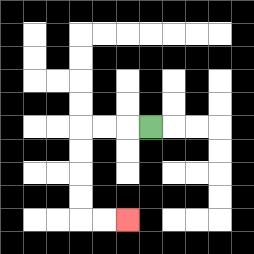{'start': '[6, 5]', 'end': '[5, 9]', 'path_directions': 'L,L,L,D,D,D,D,R,R', 'path_coordinates': '[[6, 5], [5, 5], [4, 5], [3, 5], [3, 6], [3, 7], [3, 8], [3, 9], [4, 9], [5, 9]]'}